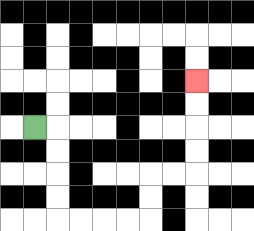{'start': '[1, 5]', 'end': '[8, 3]', 'path_directions': 'R,D,D,D,D,R,R,R,R,U,U,R,R,U,U,U,U', 'path_coordinates': '[[1, 5], [2, 5], [2, 6], [2, 7], [2, 8], [2, 9], [3, 9], [4, 9], [5, 9], [6, 9], [6, 8], [6, 7], [7, 7], [8, 7], [8, 6], [8, 5], [8, 4], [8, 3]]'}